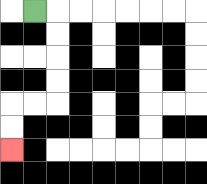{'start': '[1, 0]', 'end': '[0, 6]', 'path_directions': 'R,D,D,D,D,L,L,D,D', 'path_coordinates': '[[1, 0], [2, 0], [2, 1], [2, 2], [2, 3], [2, 4], [1, 4], [0, 4], [0, 5], [0, 6]]'}